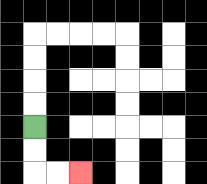{'start': '[1, 5]', 'end': '[3, 7]', 'path_directions': 'D,D,R,R', 'path_coordinates': '[[1, 5], [1, 6], [1, 7], [2, 7], [3, 7]]'}